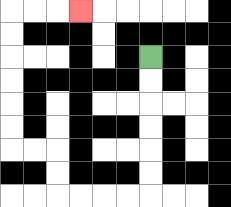{'start': '[6, 2]', 'end': '[3, 0]', 'path_directions': 'D,D,D,D,D,D,L,L,L,L,U,U,L,L,U,U,U,U,U,U,R,R,R', 'path_coordinates': '[[6, 2], [6, 3], [6, 4], [6, 5], [6, 6], [6, 7], [6, 8], [5, 8], [4, 8], [3, 8], [2, 8], [2, 7], [2, 6], [1, 6], [0, 6], [0, 5], [0, 4], [0, 3], [0, 2], [0, 1], [0, 0], [1, 0], [2, 0], [3, 0]]'}